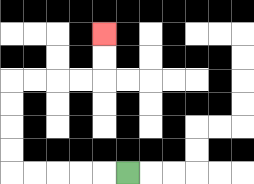{'start': '[5, 7]', 'end': '[4, 1]', 'path_directions': 'L,L,L,L,L,U,U,U,U,R,R,R,R,U,U', 'path_coordinates': '[[5, 7], [4, 7], [3, 7], [2, 7], [1, 7], [0, 7], [0, 6], [0, 5], [0, 4], [0, 3], [1, 3], [2, 3], [3, 3], [4, 3], [4, 2], [4, 1]]'}